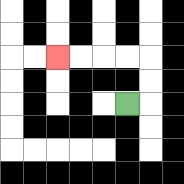{'start': '[5, 4]', 'end': '[2, 2]', 'path_directions': 'R,U,U,L,L,L,L', 'path_coordinates': '[[5, 4], [6, 4], [6, 3], [6, 2], [5, 2], [4, 2], [3, 2], [2, 2]]'}